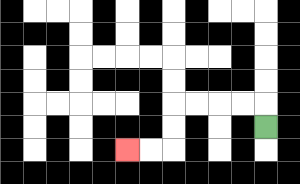{'start': '[11, 5]', 'end': '[5, 6]', 'path_directions': 'U,L,L,L,L,D,D,L,L', 'path_coordinates': '[[11, 5], [11, 4], [10, 4], [9, 4], [8, 4], [7, 4], [7, 5], [7, 6], [6, 6], [5, 6]]'}